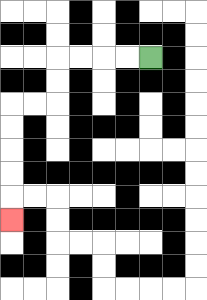{'start': '[6, 2]', 'end': '[0, 9]', 'path_directions': 'L,L,L,L,D,D,L,L,D,D,D,D,D', 'path_coordinates': '[[6, 2], [5, 2], [4, 2], [3, 2], [2, 2], [2, 3], [2, 4], [1, 4], [0, 4], [0, 5], [0, 6], [0, 7], [0, 8], [0, 9]]'}